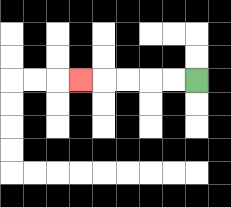{'start': '[8, 3]', 'end': '[3, 3]', 'path_directions': 'L,L,L,L,L', 'path_coordinates': '[[8, 3], [7, 3], [6, 3], [5, 3], [4, 3], [3, 3]]'}